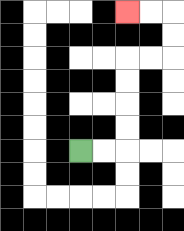{'start': '[3, 6]', 'end': '[5, 0]', 'path_directions': 'R,R,U,U,U,U,R,R,U,U,L,L', 'path_coordinates': '[[3, 6], [4, 6], [5, 6], [5, 5], [5, 4], [5, 3], [5, 2], [6, 2], [7, 2], [7, 1], [7, 0], [6, 0], [5, 0]]'}